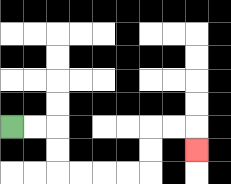{'start': '[0, 5]', 'end': '[8, 6]', 'path_directions': 'R,R,D,D,R,R,R,R,U,U,R,R,D', 'path_coordinates': '[[0, 5], [1, 5], [2, 5], [2, 6], [2, 7], [3, 7], [4, 7], [5, 7], [6, 7], [6, 6], [6, 5], [7, 5], [8, 5], [8, 6]]'}